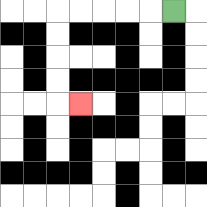{'start': '[7, 0]', 'end': '[3, 4]', 'path_directions': 'L,L,L,L,L,D,D,D,D,R', 'path_coordinates': '[[7, 0], [6, 0], [5, 0], [4, 0], [3, 0], [2, 0], [2, 1], [2, 2], [2, 3], [2, 4], [3, 4]]'}